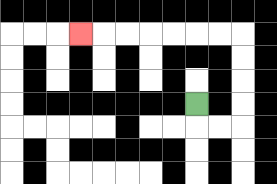{'start': '[8, 4]', 'end': '[3, 1]', 'path_directions': 'D,R,R,U,U,U,U,L,L,L,L,L,L,L', 'path_coordinates': '[[8, 4], [8, 5], [9, 5], [10, 5], [10, 4], [10, 3], [10, 2], [10, 1], [9, 1], [8, 1], [7, 1], [6, 1], [5, 1], [4, 1], [3, 1]]'}